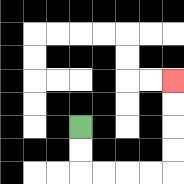{'start': '[3, 5]', 'end': '[7, 3]', 'path_directions': 'D,D,R,R,R,R,U,U,U,U', 'path_coordinates': '[[3, 5], [3, 6], [3, 7], [4, 7], [5, 7], [6, 7], [7, 7], [7, 6], [7, 5], [7, 4], [7, 3]]'}